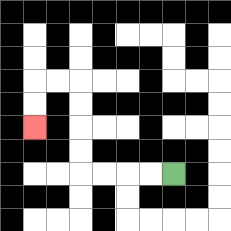{'start': '[7, 7]', 'end': '[1, 5]', 'path_directions': 'L,L,L,L,U,U,U,U,L,L,D,D', 'path_coordinates': '[[7, 7], [6, 7], [5, 7], [4, 7], [3, 7], [3, 6], [3, 5], [3, 4], [3, 3], [2, 3], [1, 3], [1, 4], [1, 5]]'}